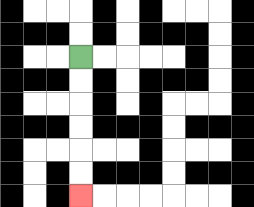{'start': '[3, 2]', 'end': '[3, 8]', 'path_directions': 'D,D,D,D,D,D', 'path_coordinates': '[[3, 2], [3, 3], [3, 4], [3, 5], [3, 6], [3, 7], [3, 8]]'}